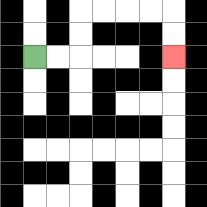{'start': '[1, 2]', 'end': '[7, 2]', 'path_directions': 'R,R,U,U,R,R,R,R,D,D', 'path_coordinates': '[[1, 2], [2, 2], [3, 2], [3, 1], [3, 0], [4, 0], [5, 0], [6, 0], [7, 0], [7, 1], [7, 2]]'}